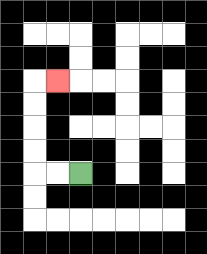{'start': '[3, 7]', 'end': '[2, 3]', 'path_directions': 'L,L,U,U,U,U,R', 'path_coordinates': '[[3, 7], [2, 7], [1, 7], [1, 6], [1, 5], [1, 4], [1, 3], [2, 3]]'}